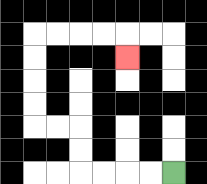{'start': '[7, 7]', 'end': '[5, 2]', 'path_directions': 'L,L,L,L,U,U,L,L,U,U,U,U,R,R,R,R,D', 'path_coordinates': '[[7, 7], [6, 7], [5, 7], [4, 7], [3, 7], [3, 6], [3, 5], [2, 5], [1, 5], [1, 4], [1, 3], [1, 2], [1, 1], [2, 1], [3, 1], [4, 1], [5, 1], [5, 2]]'}